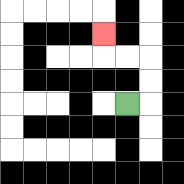{'start': '[5, 4]', 'end': '[4, 1]', 'path_directions': 'R,U,U,L,L,U', 'path_coordinates': '[[5, 4], [6, 4], [6, 3], [6, 2], [5, 2], [4, 2], [4, 1]]'}